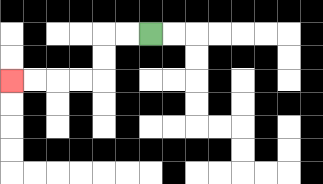{'start': '[6, 1]', 'end': '[0, 3]', 'path_directions': 'L,L,D,D,L,L,L,L', 'path_coordinates': '[[6, 1], [5, 1], [4, 1], [4, 2], [4, 3], [3, 3], [2, 3], [1, 3], [0, 3]]'}